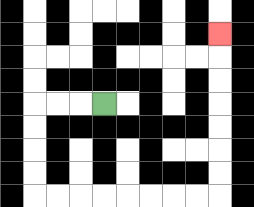{'start': '[4, 4]', 'end': '[9, 1]', 'path_directions': 'L,L,L,D,D,D,D,R,R,R,R,R,R,R,R,U,U,U,U,U,U,U', 'path_coordinates': '[[4, 4], [3, 4], [2, 4], [1, 4], [1, 5], [1, 6], [1, 7], [1, 8], [2, 8], [3, 8], [4, 8], [5, 8], [6, 8], [7, 8], [8, 8], [9, 8], [9, 7], [9, 6], [9, 5], [9, 4], [9, 3], [9, 2], [9, 1]]'}